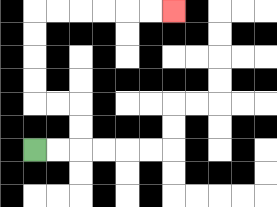{'start': '[1, 6]', 'end': '[7, 0]', 'path_directions': 'R,R,U,U,L,L,U,U,U,U,R,R,R,R,R,R', 'path_coordinates': '[[1, 6], [2, 6], [3, 6], [3, 5], [3, 4], [2, 4], [1, 4], [1, 3], [1, 2], [1, 1], [1, 0], [2, 0], [3, 0], [4, 0], [5, 0], [6, 0], [7, 0]]'}